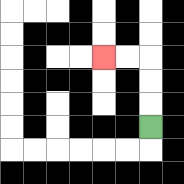{'start': '[6, 5]', 'end': '[4, 2]', 'path_directions': 'U,U,U,L,L', 'path_coordinates': '[[6, 5], [6, 4], [6, 3], [6, 2], [5, 2], [4, 2]]'}